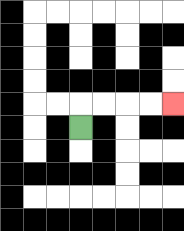{'start': '[3, 5]', 'end': '[7, 4]', 'path_directions': 'U,R,R,R,R', 'path_coordinates': '[[3, 5], [3, 4], [4, 4], [5, 4], [6, 4], [7, 4]]'}